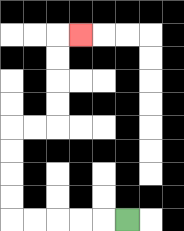{'start': '[5, 9]', 'end': '[3, 1]', 'path_directions': 'L,L,L,L,L,U,U,U,U,R,R,U,U,U,U,R', 'path_coordinates': '[[5, 9], [4, 9], [3, 9], [2, 9], [1, 9], [0, 9], [0, 8], [0, 7], [0, 6], [0, 5], [1, 5], [2, 5], [2, 4], [2, 3], [2, 2], [2, 1], [3, 1]]'}